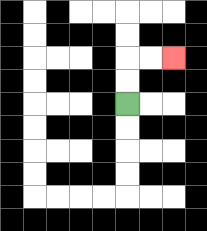{'start': '[5, 4]', 'end': '[7, 2]', 'path_directions': 'U,U,R,R', 'path_coordinates': '[[5, 4], [5, 3], [5, 2], [6, 2], [7, 2]]'}